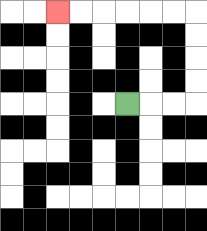{'start': '[5, 4]', 'end': '[2, 0]', 'path_directions': 'R,R,R,U,U,U,U,L,L,L,L,L,L', 'path_coordinates': '[[5, 4], [6, 4], [7, 4], [8, 4], [8, 3], [8, 2], [8, 1], [8, 0], [7, 0], [6, 0], [5, 0], [4, 0], [3, 0], [2, 0]]'}